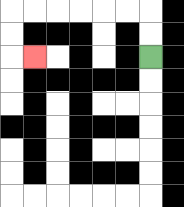{'start': '[6, 2]', 'end': '[1, 2]', 'path_directions': 'U,U,L,L,L,L,L,L,D,D,R', 'path_coordinates': '[[6, 2], [6, 1], [6, 0], [5, 0], [4, 0], [3, 0], [2, 0], [1, 0], [0, 0], [0, 1], [0, 2], [1, 2]]'}